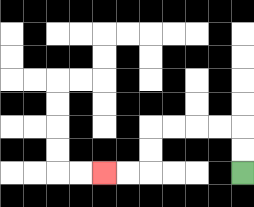{'start': '[10, 7]', 'end': '[4, 7]', 'path_directions': 'U,U,L,L,L,L,D,D,L,L', 'path_coordinates': '[[10, 7], [10, 6], [10, 5], [9, 5], [8, 5], [7, 5], [6, 5], [6, 6], [6, 7], [5, 7], [4, 7]]'}